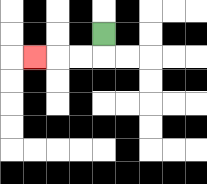{'start': '[4, 1]', 'end': '[1, 2]', 'path_directions': 'D,L,L,L', 'path_coordinates': '[[4, 1], [4, 2], [3, 2], [2, 2], [1, 2]]'}